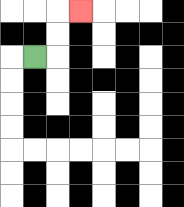{'start': '[1, 2]', 'end': '[3, 0]', 'path_directions': 'R,U,U,R', 'path_coordinates': '[[1, 2], [2, 2], [2, 1], [2, 0], [3, 0]]'}